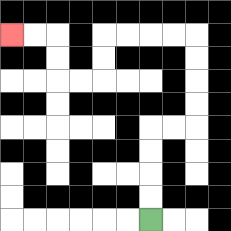{'start': '[6, 9]', 'end': '[0, 1]', 'path_directions': 'U,U,U,U,R,R,U,U,U,U,L,L,L,L,D,D,L,L,U,U,L,L', 'path_coordinates': '[[6, 9], [6, 8], [6, 7], [6, 6], [6, 5], [7, 5], [8, 5], [8, 4], [8, 3], [8, 2], [8, 1], [7, 1], [6, 1], [5, 1], [4, 1], [4, 2], [4, 3], [3, 3], [2, 3], [2, 2], [2, 1], [1, 1], [0, 1]]'}